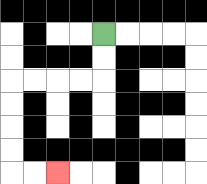{'start': '[4, 1]', 'end': '[2, 7]', 'path_directions': 'D,D,L,L,L,L,D,D,D,D,R,R', 'path_coordinates': '[[4, 1], [4, 2], [4, 3], [3, 3], [2, 3], [1, 3], [0, 3], [0, 4], [0, 5], [0, 6], [0, 7], [1, 7], [2, 7]]'}